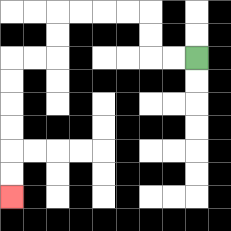{'start': '[8, 2]', 'end': '[0, 8]', 'path_directions': 'L,L,U,U,L,L,L,L,D,D,L,L,D,D,D,D,D,D', 'path_coordinates': '[[8, 2], [7, 2], [6, 2], [6, 1], [6, 0], [5, 0], [4, 0], [3, 0], [2, 0], [2, 1], [2, 2], [1, 2], [0, 2], [0, 3], [0, 4], [0, 5], [0, 6], [0, 7], [0, 8]]'}